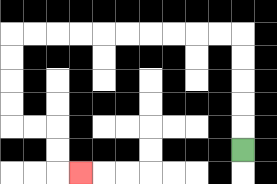{'start': '[10, 6]', 'end': '[3, 7]', 'path_directions': 'U,U,U,U,U,L,L,L,L,L,L,L,L,L,L,D,D,D,D,R,R,D,D,R', 'path_coordinates': '[[10, 6], [10, 5], [10, 4], [10, 3], [10, 2], [10, 1], [9, 1], [8, 1], [7, 1], [6, 1], [5, 1], [4, 1], [3, 1], [2, 1], [1, 1], [0, 1], [0, 2], [0, 3], [0, 4], [0, 5], [1, 5], [2, 5], [2, 6], [2, 7], [3, 7]]'}